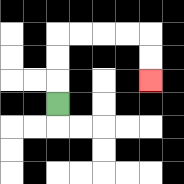{'start': '[2, 4]', 'end': '[6, 3]', 'path_directions': 'U,U,U,R,R,R,R,D,D', 'path_coordinates': '[[2, 4], [2, 3], [2, 2], [2, 1], [3, 1], [4, 1], [5, 1], [6, 1], [6, 2], [6, 3]]'}